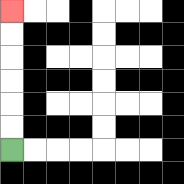{'start': '[0, 6]', 'end': '[0, 0]', 'path_directions': 'U,U,U,U,U,U', 'path_coordinates': '[[0, 6], [0, 5], [0, 4], [0, 3], [0, 2], [0, 1], [0, 0]]'}